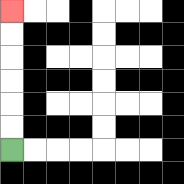{'start': '[0, 6]', 'end': '[0, 0]', 'path_directions': 'U,U,U,U,U,U', 'path_coordinates': '[[0, 6], [0, 5], [0, 4], [0, 3], [0, 2], [0, 1], [0, 0]]'}